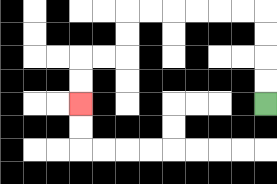{'start': '[11, 4]', 'end': '[3, 4]', 'path_directions': 'U,U,U,U,L,L,L,L,L,L,D,D,L,L,D,D', 'path_coordinates': '[[11, 4], [11, 3], [11, 2], [11, 1], [11, 0], [10, 0], [9, 0], [8, 0], [7, 0], [6, 0], [5, 0], [5, 1], [5, 2], [4, 2], [3, 2], [3, 3], [3, 4]]'}